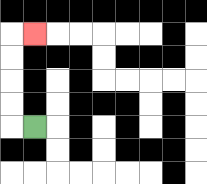{'start': '[1, 5]', 'end': '[1, 1]', 'path_directions': 'L,U,U,U,U,R', 'path_coordinates': '[[1, 5], [0, 5], [0, 4], [0, 3], [0, 2], [0, 1], [1, 1]]'}